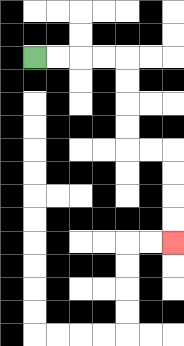{'start': '[1, 2]', 'end': '[7, 10]', 'path_directions': 'R,R,R,R,D,D,D,D,R,R,D,D,D,D', 'path_coordinates': '[[1, 2], [2, 2], [3, 2], [4, 2], [5, 2], [5, 3], [5, 4], [5, 5], [5, 6], [6, 6], [7, 6], [7, 7], [7, 8], [7, 9], [7, 10]]'}